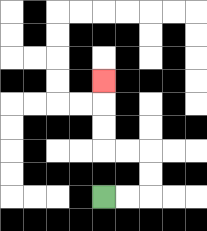{'start': '[4, 8]', 'end': '[4, 3]', 'path_directions': 'R,R,U,U,L,L,U,U,U', 'path_coordinates': '[[4, 8], [5, 8], [6, 8], [6, 7], [6, 6], [5, 6], [4, 6], [4, 5], [4, 4], [4, 3]]'}